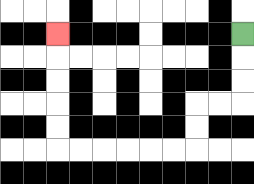{'start': '[10, 1]', 'end': '[2, 1]', 'path_directions': 'D,D,D,L,L,D,D,L,L,L,L,L,L,U,U,U,U,U', 'path_coordinates': '[[10, 1], [10, 2], [10, 3], [10, 4], [9, 4], [8, 4], [8, 5], [8, 6], [7, 6], [6, 6], [5, 6], [4, 6], [3, 6], [2, 6], [2, 5], [2, 4], [2, 3], [2, 2], [2, 1]]'}